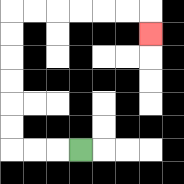{'start': '[3, 6]', 'end': '[6, 1]', 'path_directions': 'L,L,L,U,U,U,U,U,U,R,R,R,R,R,R,D', 'path_coordinates': '[[3, 6], [2, 6], [1, 6], [0, 6], [0, 5], [0, 4], [0, 3], [0, 2], [0, 1], [0, 0], [1, 0], [2, 0], [3, 0], [4, 0], [5, 0], [6, 0], [6, 1]]'}